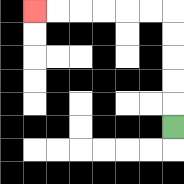{'start': '[7, 5]', 'end': '[1, 0]', 'path_directions': 'U,U,U,U,U,L,L,L,L,L,L', 'path_coordinates': '[[7, 5], [7, 4], [7, 3], [7, 2], [7, 1], [7, 0], [6, 0], [5, 0], [4, 0], [3, 0], [2, 0], [1, 0]]'}